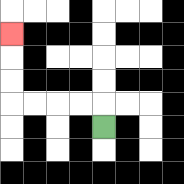{'start': '[4, 5]', 'end': '[0, 1]', 'path_directions': 'U,L,L,L,L,U,U,U', 'path_coordinates': '[[4, 5], [4, 4], [3, 4], [2, 4], [1, 4], [0, 4], [0, 3], [0, 2], [0, 1]]'}